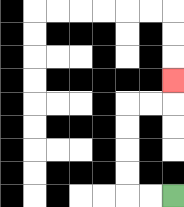{'start': '[7, 8]', 'end': '[7, 3]', 'path_directions': 'L,L,U,U,U,U,R,R,U', 'path_coordinates': '[[7, 8], [6, 8], [5, 8], [5, 7], [5, 6], [5, 5], [5, 4], [6, 4], [7, 4], [7, 3]]'}